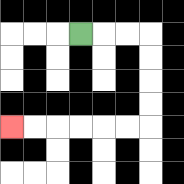{'start': '[3, 1]', 'end': '[0, 5]', 'path_directions': 'R,R,R,D,D,D,D,L,L,L,L,L,L', 'path_coordinates': '[[3, 1], [4, 1], [5, 1], [6, 1], [6, 2], [6, 3], [6, 4], [6, 5], [5, 5], [4, 5], [3, 5], [2, 5], [1, 5], [0, 5]]'}